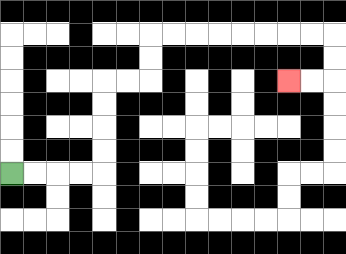{'start': '[0, 7]', 'end': '[12, 3]', 'path_directions': 'R,R,R,R,U,U,U,U,R,R,U,U,R,R,R,R,R,R,R,R,D,D,L,L', 'path_coordinates': '[[0, 7], [1, 7], [2, 7], [3, 7], [4, 7], [4, 6], [4, 5], [4, 4], [4, 3], [5, 3], [6, 3], [6, 2], [6, 1], [7, 1], [8, 1], [9, 1], [10, 1], [11, 1], [12, 1], [13, 1], [14, 1], [14, 2], [14, 3], [13, 3], [12, 3]]'}